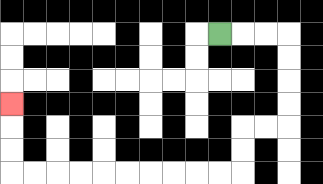{'start': '[9, 1]', 'end': '[0, 4]', 'path_directions': 'R,R,R,D,D,D,D,L,L,D,D,L,L,L,L,L,L,L,L,L,L,U,U,U', 'path_coordinates': '[[9, 1], [10, 1], [11, 1], [12, 1], [12, 2], [12, 3], [12, 4], [12, 5], [11, 5], [10, 5], [10, 6], [10, 7], [9, 7], [8, 7], [7, 7], [6, 7], [5, 7], [4, 7], [3, 7], [2, 7], [1, 7], [0, 7], [0, 6], [0, 5], [0, 4]]'}